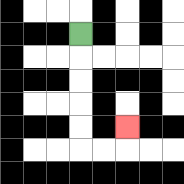{'start': '[3, 1]', 'end': '[5, 5]', 'path_directions': 'D,D,D,D,D,R,R,U', 'path_coordinates': '[[3, 1], [3, 2], [3, 3], [3, 4], [3, 5], [3, 6], [4, 6], [5, 6], [5, 5]]'}